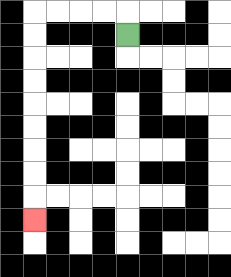{'start': '[5, 1]', 'end': '[1, 9]', 'path_directions': 'U,L,L,L,L,D,D,D,D,D,D,D,D,D', 'path_coordinates': '[[5, 1], [5, 0], [4, 0], [3, 0], [2, 0], [1, 0], [1, 1], [1, 2], [1, 3], [1, 4], [1, 5], [1, 6], [1, 7], [1, 8], [1, 9]]'}